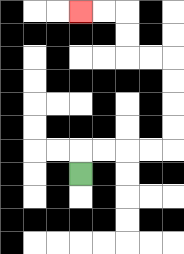{'start': '[3, 7]', 'end': '[3, 0]', 'path_directions': 'U,R,R,R,R,U,U,U,U,L,L,U,U,L,L', 'path_coordinates': '[[3, 7], [3, 6], [4, 6], [5, 6], [6, 6], [7, 6], [7, 5], [7, 4], [7, 3], [7, 2], [6, 2], [5, 2], [5, 1], [5, 0], [4, 0], [3, 0]]'}